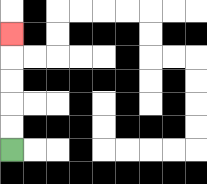{'start': '[0, 6]', 'end': '[0, 1]', 'path_directions': 'U,U,U,U,U', 'path_coordinates': '[[0, 6], [0, 5], [0, 4], [0, 3], [0, 2], [0, 1]]'}